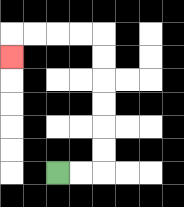{'start': '[2, 7]', 'end': '[0, 2]', 'path_directions': 'R,R,U,U,U,U,U,U,L,L,L,L,D', 'path_coordinates': '[[2, 7], [3, 7], [4, 7], [4, 6], [4, 5], [4, 4], [4, 3], [4, 2], [4, 1], [3, 1], [2, 1], [1, 1], [0, 1], [0, 2]]'}